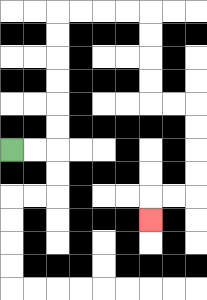{'start': '[0, 6]', 'end': '[6, 9]', 'path_directions': 'R,R,U,U,U,U,U,U,R,R,R,R,D,D,D,D,R,R,D,D,D,D,L,L,D', 'path_coordinates': '[[0, 6], [1, 6], [2, 6], [2, 5], [2, 4], [2, 3], [2, 2], [2, 1], [2, 0], [3, 0], [4, 0], [5, 0], [6, 0], [6, 1], [6, 2], [6, 3], [6, 4], [7, 4], [8, 4], [8, 5], [8, 6], [8, 7], [8, 8], [7, 8], [6, 8], [6, 9]]'}